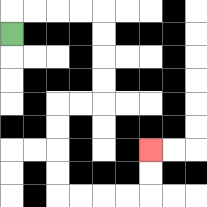{'start': '[0, 1]', 'end': '[6, 6]', 'path_directions': 'U,R,R,R,R,D,D,D,D,L,L,D,D,D,D,R,R,R,R,U,U', 'path_coordinates': '[[0, 1], [0, 0], [1, 0], [2, 0], [3, 0], [4, 0], [4, 1], [4, 2], [4, 3], [4, 4], [3, 4], [2, 4], [2, 5], [2, 6], [2, 7], [2, 8], [3, 8], [4, 8], [5, 8], [6, 8], [6, 7], [6, 6]]'}